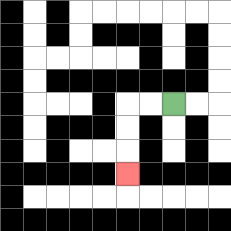{'start': '[7, 4]', 'end': '[5, 7]', 'path_directions': 'L,L,D,D,D', 'path_coordinates': '[[7, 4], [6, 4], [5, 4], [5, 5], [5, 6], [5, 7]]'}